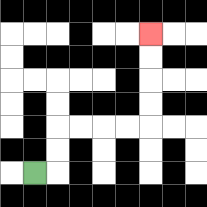{'start': '[1, 7]', 'end': '[6, 1]', 'path_directions': 'R,U,U,R,R,R,R,U,U,U,U', 'path_coordinates': '[[1, 7], [2, 7], [2, 6], [2, 5], [3, 5], [4, 5], [5, 5], [6, 5], [6, 4], [6, 3], [6, 2], [6, 1]]'}